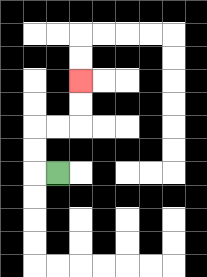{'start': '[2, 7]', 'end': '[3, 3]', 'path_directions': 'L,U,U,R,R,U,U', 'path_coordinates': '[[2, 7], [1, 7], [1, 6], [1, 5], [2, 5], [3, 5], [3, 4], [3, 3]]'}